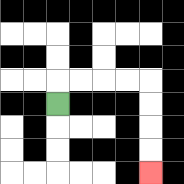{'start': '[2, 4]', 'end': '[6, 7]', 'path_directions': 'U,R,R,R,R,D,D,D,D', 'path_coordinates': '[[2, 4], [2, 3], [3, 3], [4, 3], [5, 3], [6, 3], [6, 4], [6, 5], [6, 6], [6, 7]]'}